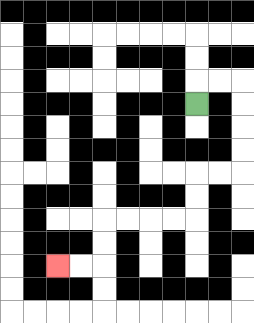{'start': '[8, 4]', 'end': '[2, 11]', 'path_directions': 'U,R,R,D,D,D,D,L,L,D,D,L,L,L,L,D,D,L,L', 'path_coordinates': '[[8, 4], [8, 3], [9, 3], [10, 3], [10, 4], [10, 5], [10, 6], [10, 7], [9, 7], [8, 7], [8, 8], [8, 9], [7, 9], [6, 9], [5, 9], [4, 9], [4, 10], [4, 11], [3, 11], [2, 11]]'}